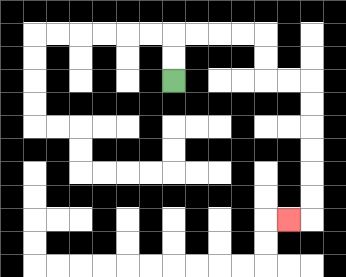{'start': '[7, 3]', 'end': '[12, 9]', 'path_directions': 'U,U,R,R,R,R,D,D,R,R,D,D,D,D,D,D,L', 'path_coordinates': '[[7, 3], [7, 2], [7, 1], [8, 1], [9, 1], [10, 1], [11, 1], [11, 2], [11, 3], [12, 3], [13, 3], [13, 4], [13, 5], [13, 6], [13, 7], [13, 8], [13, 9], [12, 9]]'}